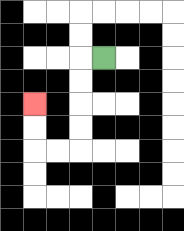{'start': '[4, 2]', 'end': '[1, 4]', 'path_directions': 'L,D,D,D,D,L,L,U,U', 'path_coordinates': '[[4, 2], [3, 2], [3, 3], [3, 4], [3, 5], [3, 6], [2, 6], [1, 6], [1, 5], [1, 4]]'}